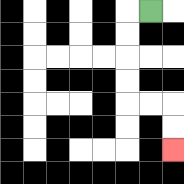{'start': '[6, 0]', 'end': '[7, 6]', 'path_directions': 'L,D,D,D,D,R,R,D,D', 'path_coordinates': '[[6, 0], [5, 0], [5, 1], [5, 2], [5, 3], [5, 4], [6, 4], [7, 4], [7, 5], [7, 6]]'}